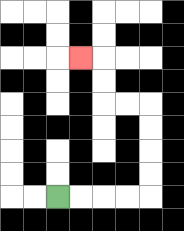{'start': '[2, 8]', 'end': '[3, 2]', 'path_directions': 'R,R,R,R,U,U,U,U,L,L,U,U,L', 'path_coordinates': '[[2, 8], [3, 8], [4, 8], [5, 8], [6, 8], [6, 7], [6, 6], [6, 5], [6, 4], [5, 4], [4, 4], [4, 3], [4, 2], [3, 2]]'}